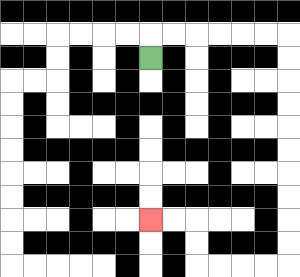{'start': '[6, 2]', 'end': '[6, 9]', 'path_directions': 'U,R,R,R,R,R,R,D,D,D,D,D,D,D,D,D,D,L,L,L,L,U,U,L,L', 'path_coordinates': '[[6, 2], [6, 1], [7, 1], [8, 1], [9, 1], [10, 1], [11, 1], [12, 1], [12, 2], [12, 3], [12, 4], [12, 5], [12, 6], [12, 7], [12, 8], [12, 9], [12, 10], [12, 11], [11, 11], [10, 11], [9, 11], [8, 11], [8, 10], [8, 9], [7, 9], [6, 9]]'}